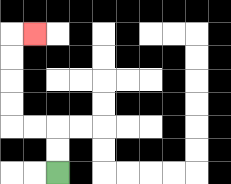{'start': '[2, 7]', 'end': '[1, 1]', 'path_directions': 'U,U,L,L,U,U,U,U,R', 'path_coordinates': '[[2, 7], [2, 6], [2, 5], [1, 5], [0, 5], [0, 4], [0, 3], [0, 2], [0, 1], [1, 1]]'}